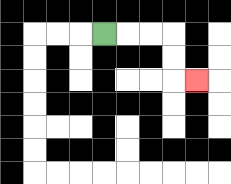{'start': '[4, 1]', 'end': '[8, 3]', 'path_directions': 'R,R,R,D,D,R', 'path_coordinates': '[[4, 1], [5, 1], [6, 1], [7, 1], [7, 2], [7, 3], [8, 3]]'}